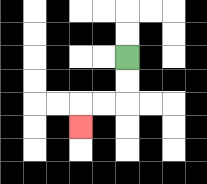{'start': '[5, 2]', 'end': '[3, 5]', 'path_directions': 'D,D,L,L,D', 'path_coordinates': '[[5, 2], [5, 3], [5, 4], [4, 4], [3, 4], [3, 5]]'}